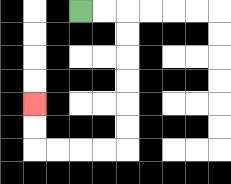{'start': '[3, 0]', 'end': '[1, 4]', 'path_directions': 'R,R,D,D,D,D,D,D,L,L,L,L,U,U', 'path_coordinates': '[[3, 0], [4, 0], [5, 0], [5, 1], [5, 2], [5, 3], [5, 4], [5, 5], [5, 6], [4, 6], [3, 6], [2, 6], [1, 6], [1, 5], [1, 4]]'}